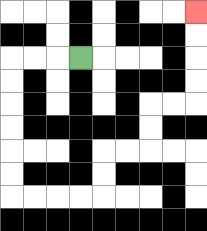{'start': '[3, 2]', 'end': '[8, 0]', 'path_directions': 'L,L,L,D,D,D,D,D,D,R,R,R,R,U,U,R,R,U,U,R,R,U,U,U,U', 'path_coordinates': '[[3, 2], [2, 2], [1, 2], [0, 2], [0, 3], [0, 4], [0, 5], [0, 6], [0, 7], [0, 8], [1, 8], [2, 8], [3, 8], [4, 8], [4, 7], [4, 6], [5, 6], [6, 6], [6, 5], [6, 4], [7, 4], [8, 4], [8, 3], [8, 2], [8, 1], [8, 0]]'}